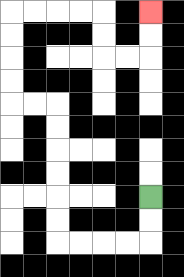{'start': '[6, 8]', 'end': '[6, 0]', 'path_directions': 'D,D,L,L,L,L,U,U,U,U,U,U,L,L,U,U,U,U,R,R,R,R,D,D,R,R,U,U', 'path_coordinates': '[[6, 8], [6, 9], [6, 10], [5, 10], [4, 10], [3, 10], [2, 10], [2, 9], [2, 8], [2, 7], [2, 6], [2, 5], [2, 4], [1, 4], [0, 4], [0, 3], [0, 2], [0, 1], [0, 0], [1, 0], [2, 0], [3, 0], [4, 0], [4, 1], [4, 2], [5, 2], [6, 2], [6, 1], [6, 0]]'}